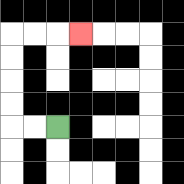{'start': '[2, 5]', 'end': '[3, 1]', 'path_directions': 'L,L,U,U,U,U,R,R,R', 'path_coordinates': '[[2, 5], [1, 5], [0, 5], [0, 4], [0, 3], [0, 2], [0, 1], [1, 1], [2, 1], [3, 1]]'}